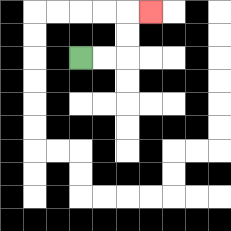{'start': '[3, 2]', 'end': '[6, 0]', 'path_directions': 'R,R,U,U,R', 'path_coordinates': '[[3, 2], [4, 2], [5, 2], [5, 1], [5, 0], [6, 0]]'}